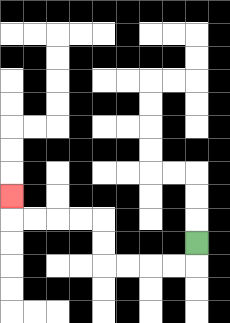{'start': '[8, 10]', 'end': '[0, 8]', 'path_directions': 'D,L,L,L,L,U,U,L,L,L,L,U', 'path_coordinates': '[[8, 10], [8, 11], [7, 11], [6, 11], [5, 11], [4, 11], [4, 10], [4, 9], [3, 9], [2, 9], [1, 9], [0, 9], [0, 8]]'}